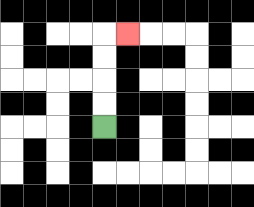{'start': '[4, 5]', 'end': '[5, 1]', 'path_directions': 'U,U,U,U,R', 'path_coordinates': '[[4, 5], [4, 4], [4, 3], [4, 2], [4, 1], [5, 1]]'}